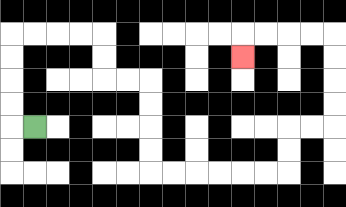{'start': '[1, 5]', 'end': '[10, 2]', 'path_directions': 'L,U,U,U,U,R,R,R,R,D,D,R,R,D,D,D,D,R,R,R,R,R,R,U,U,R,R,U,U,U,U,L,L,L,L,D', 'path_coordinates': '[[1, 5], [0, 5], [0, 4], [0, 3], [0, 2], [0, 1], [1, 1], [2, 1], [3, 1], [4, 1], [4, 2], [4, 3], [5, 3], [6, 3], [6, 4], [6, 5], [6, 6], [6, 7], [7, 7], [8, 7], [9, 7], [10, 7], [11, 7], [12, 7], [12, 6], [12, 5], [13, 5], [14, 5], [14, 4], [14, 3], [14, 2], [14, 1], [13, 1], [12, 1], [11, 1], [10, 1], [10, 2]]'}